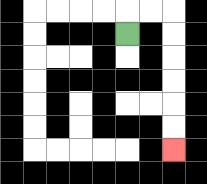{'start': '[5, 1]', 'end': '[7, 6]', 'path_directions': 'U,R,R,D,D,D,D,D,D', 'path_coordinates': '[[5, 1], [5, 0], [6, 0], [7, 0], [7, 1], [7, 2], [7, 3], [7, 4], [7, 5], [7, 6]]'}